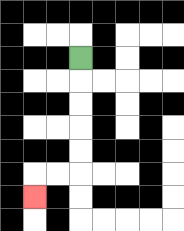{'start': '[3, 2]', 'end': '[1, 8]', 'path_directions': 'D,D,D,D,D,L,L,D', 'path_coordinates': '[[3, 2], [3, 3], [3, 4], [3, 5], [3, 6], [3, 7], [2, 7], [1, 7], [1, 8]]'}